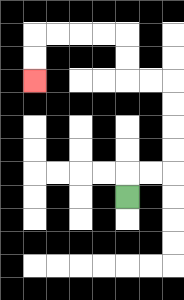{'start': '[5, 8]', 'end': '[1, 3]', 'path_directions': 'U,R,R,U,U,U,U,L,L,U,U,L,L,L,L,D,D', 'path_coordinates': '[[5, 8], [5, 7], [6, 7], [7, 7], [7, 6], [7, 5], [7, 4], [7, 3], [6, 3], [5, 3], [5, 2], [5, 1], [4, 1], [3, 1], [2, 1], [1, 1], [1, 2], [1, 3]]'}